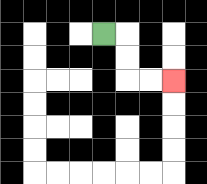{'start': '[4, 1]', 'end': '[7, 3]', 'path_directions': 'R,D,D,R,R', 'path_coordinates': '[[4, 1], [5, 1], [5, 2], [5, 3], [6, 3], [7, 3]]'}